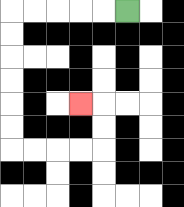{'start': '[5, 0]', 'end': '[3, 4]', 'path_directions': 'L,L,L,L,L,D,D,D,D,D,D,R,R,R,R,U,U,L', 'path_coordinates': '[[5, 0], [4, 0], [3, 0], [2, 0], [1, 0], [0, 0], [0, 1], [0, 2], [0, 3], [0, 4], [0, 5], [0, 6], [1, 6], [2, 6], [3, 6], [4, 6], [4, 5], [4, 4], [3, 4]]'}